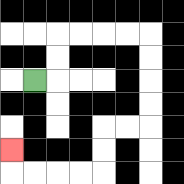{'start': '[1, 3]', 'end': '[0, 6]', 'path_directions': 'R,U,U,R,R,R,R,D,D,D,D,L,L,D,D,L,L,L,L,U', 'path_coordinates': '[[1, 3], [2, 3], [2, 2], [2, 1], [3, 1], [4, 1], [5, 1], [6, 1], [6, 2], [6, 3], [6, 4], [6, 5], [5, 5], [4, 5], [4, 6], [4, 7], [3, 7], [2, 7], [1, 7], [0, 7], [0, 6]]'}